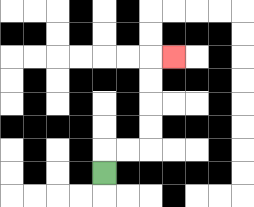{'start': '[4, 7]', 'end': '[7, 2]', 'path_directions': 'U,R,R,U,U,U,U,R', 'path_coordinates': '[[4, 7], [4, 6], [5, 6], [6, 6], [6, 5], [6, 4], [6, 3], [6, 2], [7, 2]]'}